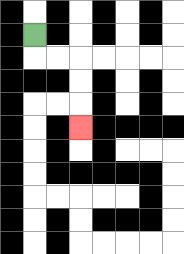{'start': '[1, 1]', 'end': '[3, 5]', 'path_directions': 'D,R,R,D,D,D', 'path_coordinates': '[[1, 1], [1, 2], [2, 2], [3, 2], [3, 3], [3, 4], [3, 5]]'}